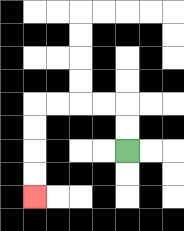{'start': '[5, 6]', 'end': '[1, 8]', 'path_directions': 'U,U,L,L,L,L,D,D,D,D', 'path_coordinates': '[[5, 6], [5, 5], [5, 4], [4, 4], [3, 4], [2, 4], [1, 4], [1, 5], [1, 6], [1, 7], [1, 8]]'}